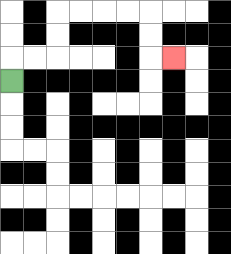{'start': '[0, 3]', 'end': '[7, 2]', 'path_directions': 'U,R,R,U,U,R,R,R,R,D,D,R', 'path_coordinates': '[[0, 3], [0, 2], [1, 2], [2, 2], [2, 1], [2, 0], [3, 0], [4, 0], [5, 0], [6, 0], [6, 1], [6, 2], [7, 2]]'}